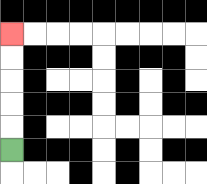{'start': '[0, 6]', 'end': '[0, 1]', 'path_directions': 'U,U,U,U,U', 'path_coordinates': '[[0, 6], [0, 5], [0, 4], [0, 3], [0, 2], [0, 1]]'}